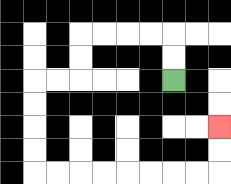{'start': '[7, 3]', 'end': '[9, 5]', 'path_directions': 'U,U,L,L,L,L,D,D,L,L,D,D,D,D,R,R,R,R,R,R,R,R,U,U', 'path_coordinates': '[[7, 3], [7, 2], [7, 1], [6, 1], [5, 1], [4, 1], [3, 1], [3, 2], [3, 3], [2, 3], [1, 3], [1, 4], [1, 5], [1, 6], [1, 7], [2, 7], [3, 7], [4, 7], [5, 7], [6, 7], [7, 7], [8, 7], [9, 7], [9, 6], [9, 5]]'}